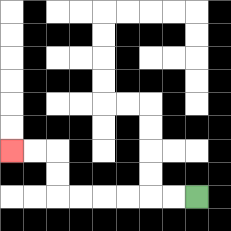{'start': '[8, 8]', 'end': '[0, 6]', 'path_directions': 'L,L,L,L,L,L,U,U,L,L', 'path_coordinates': '[[8, 8], [7, 8], [6, 8], [5, 8], [4, 8], [3, 8], [2, 8], [2, 7], [2, 6], [1, 6], [0, 6]]'}